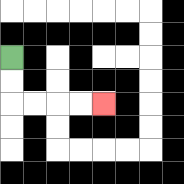{'start': '[0, 2]', 'end': '[4, 4]', 'path_directions': 'D,D,R,R,R,R', 'path_coordinates': '[[0, 2], [0, 3], [0, 4], [1, 4], [2, 4], [3, 4], [4, 4]]'}